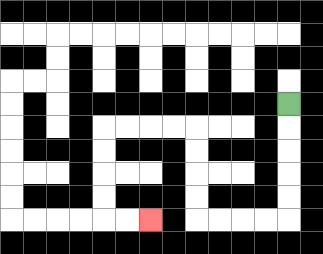{'start': '[12, 4]', 'end': '[6, 9]', 'path_directions': 'D,D,D,D,D,L,L,L,L,U,U,U,U,L,L,L,L,D,D,D,D,R,R', 'path_coordinates': '[[12, 4], [12, 5], [12, 6], [12, 7], [12, 8], [12, 9], [11, 9], [10, 9], [9, 9], [8, 9], [8, 8], [8, 7], [8, 6], [8, 5], [7, 5], [6, 5], [5, 5], [4, 5], [4, 6], [4, 7], [4, 8], [4, 9], [5, 9], [6, 9]]'}